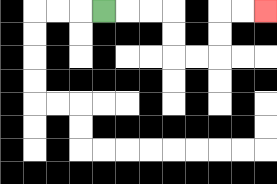{'start': '[4, 0]', 'end': '[11, 0]', 'path_directions': 'R,R,R,D,D,R,R,U,U,R,R', 'path_coordinates': '[[4, 0], [5, 0], [6, 0], [7, 0], [7, 1], [7, 2], [8, 2], [9, 2], [9, 1], [9, 0], [10, 0], [11, 0]]'}